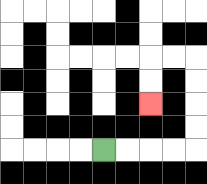{'start': '[4, 6]', 'end': '[6, 4]', 'path_directions': 'R,R,R,R,U,U,U,U,L,L,D,D', 'path_coordinates': '[[4, 6], [5, 6], [6, 6], [7, 6], [8, 6], [8, 5], [8, 4], [8, 3], [8, 2], [7, 2], [6, 2], [6, 3], [6, 4]]'}